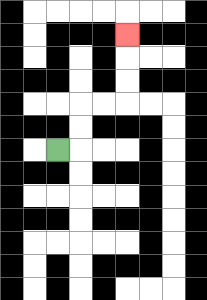{'start': '[2, 6]', 'end': '[5, 1]', 'path_directions': 'R,U,U,R,R,U,U,U', 'path_coordinates': '[[2, 6], [3, 6], [3, 5], [3, 4], [4, 4], [5, 4], [5, 3], [5, 2], [5, 1]]'}